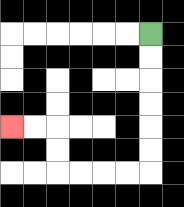{'start': '[6, 1]', 'end': '[0, 5]', 'path_directions': 'D,D,D,D,D,D,L,L,L,L,U,U,L,L', 'path_coordinates': '[[6, 1], [6, 2], [6, 3], [6, 4], [6, 5], [6, 6], [6, 7], [5, 7], [4, 7], [3, 7], [2, 7], [2, 6], [2, 5], [1, 5], [0, 5]]'}